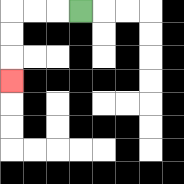{'start': '[3, 0]', 'end': '[0, 3]', 'path_directions': 'L,L,L,D,D,D', 'path_coordinates': '[[3, 0], [2, 0], [1, 0], [0, 0], [0, 1], [0, 2], [0, 3]]'}